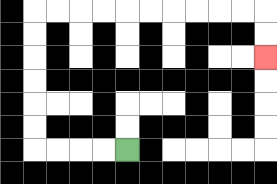{'start': '[5, 6]', 'end': '[11, 2]', 'path_directions': 'L,L,L,L,U,U,U,U,U,U,R,R,R,R,R,R,R,R,R,R,D,D', 'path_coordinates': '[[5, 6], [4, 6], [3, 6], [2, 6], [1, 6], [1, 5], [1, 4], [1, 3], [1, 2], [1, 1], [1, 0], [2, 0], [3, 0], [4, 0], [5, 0], [6, 0], [7, 0], [8, 0], [9, 0], [10, 0], [11, 0], [11, 1], [11, 2]]'}